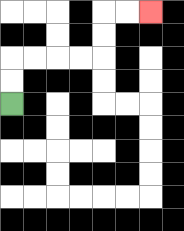{'start': '[0, 4]', 'end': '[6, 0]', 'path_directions': 'U,U,R,R,R,R,U,U,R,R', 'path_coordinates': '[[0, 4], [0, 3], [0, 2], [1, 2], [2, 2], [3, 2], [4, 2], [4, 1], [4, 0], [5, 0], [6, 0]]'}